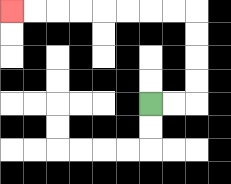{'start': '[6, 4]', 'end': '[0, 0]', 'path_directions': 'R,R,U,U,U,U,L,L,L,L,L,L,L,L', 'path_coordinates': '[[6, 4], [7, 4], [8, 4], [8, 3], [8, 2], [8, 1], [8, 0], [7, 0], [6, 0], [5, 0], [4, 0], [3, 0], [2, 0], [1, 0], [0, 0]]'}